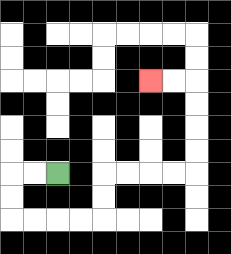{'start': '[2, 7]', 'end': '[6, 3]', 'path_directions': 'L,L,D,D,R,R,R,R,U,U,R,R,R,R,U,U,U,U,L,L', 'path_coordinates': '[[2, 7], [1, 7], [0, 7], [0, 8], [0, 9], [1, 9], [2, 9], [3, 9], [4, 9], [4, 8], [4, 7], [5, 7], [6, 7], [7, 7], [8, 7], [8, 6], [8, 5], [8, 4], [8, 3], [7, 3], [6, 3]]'}